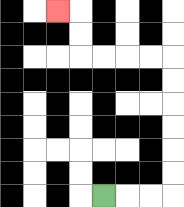{'start': '[4, 8]', 'end': '[2, 0]', 'path_directions': 'R,R,R,U,U,U,U,U,U,L,L,L,L,U,U,L', 'path_coordinates': '[[4, 8], [5, 8], [6, 8], [7, 8], [7, 7], [7, 6], [7, 5], [7, 4], [7, 3], [7, 2], [6, 2], [5, 2], [4, 2], [3, 2], [3, 1], [3, 0], [2, 0]]'}